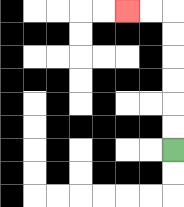{'start': '[7, 6]', 'end': '[5, 0]', 'path_directions': 'U,U,U,U,U,U,L,L', 'path_coordinates': '[[7, 6], [7, 5], [7, 4], [7, 3], [7, 2], [7, 1], [7, 0], [6, 0], [5, 0]]'}